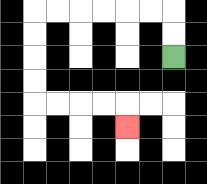{'start': '[7, 2]', 'end': '[5, 5]', 'path_directions': 'U,U,L,L,L,L,L,L,D,D,D,D,R,R,R,R,D', 'path_coordinates': '[[7, 2], [7, 1], [7, 0], [6, 0], [5, 0], [4, 0], [3, 0], [2, 0], [1, 0], [1, 1], [1, 2], [1, 3], [1, 4], [2, 4], [3, 4], [4, 4], [5, 4], [5, 5]]'}